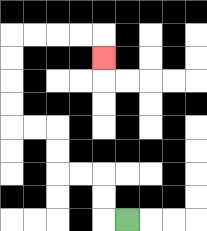{'start': '[5, 9]', 'end': '[4, 2]', 'path_directions': 'L,U,U,L,L,U,U,L,L,U,U,U,U,R,R,R,R,D', 'path_coordinates': '[[5, 9], [4, 9], [4, 8], [4, 7], [3, 7], [2, 7], [2, 6], [2, 5], [1, 5], [0, 5], [0, 4], [0, 3], [0, 2], [0, 1], [1, 1], [2, 1], [3, 1], [4, 1], [4, 2]]'}